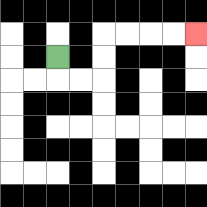{'start': '[2, 2]', 'end': '[8, 1]', 'path_directions': 'D,R,R,U,U,R,R,R,R', 'path_coordinates': '[[2, 2], [2, 3], [3, 3], [4, 3], [4, 2], [4, 1], [5, 1], [6, 1], [7, 1], [8, 1]]'}